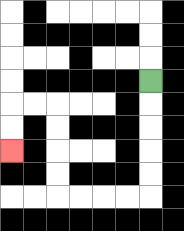{'start': '[6, 3]', 'end': '[0, 6]', 'path_directions': 'D,D,D,D,D,L,L,L,L,U,U,U,U,L,L,D,D', 'path_coordinates': '[[6, 3], [6, 4], [6, 5], [6, 6], [6, 7], [6, 8], [5, 8], [4, 8], [3, 8], [2, 8], [2, 7], [2, 6], [2, 5], [2, 4], [1, 4], [0, 4], [0, 5], [0, 6]]'}